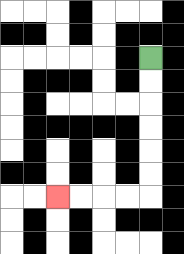{'start': '[6, 2]', 'end': '[2, 8]', 'path_directions': 'D,D,D,D,D,D,L,L,L,L', 'path_coordinates': '[[6, 2], [6, 3], [6, 4], [6, 5], [6, 6], [6, 7], [6, 8], [5, 8], [4, 8], [3, 8], [2, 8]]'}